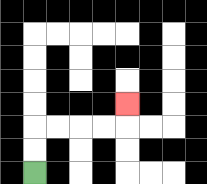{'start': '[1, 7]', 'end': '[5, 4]', 'path_directions': 'U,U,R,R,R,R,U', 'path_coordinates': '[[1, 7], [1, 6], [1, 5], [2, 5], [3, 5], [4, 5], [5, 5], [5, 4]]'}